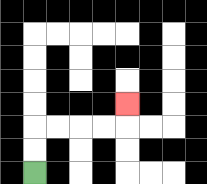{'start': '[1, 7]', 'end': '[5, 4]', 'path_directions': 'U,U,R,R,R,R,U', 'path_coordinates': '[[1, 7], [1, 6], [1, 5], [2, 5], [3, 5], [4, 5], [5, 5], [5, 4]]'}